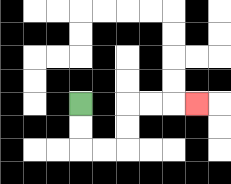{'start': '[3, 4]', 'end': '[8, 4]', 'path_directions': 'D,D,R,R,U,U,R,R,R', 'path_coordinates': '[[3, 4], [3, 5], [3, 6], [4, 6], [5, 6], [5, 5], [5, 4], [6, 4], [7, 4], [8, 4]]'}